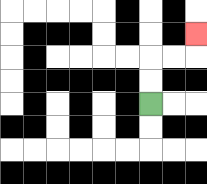{'start': '[6, 4]', 'end': '[8, 1]', 'path_directions': 'U,U,R,R,U', 'path_coordinates': '[[6, 4], [6, 3], [6, 2], [7, 2], [8, 2], [8, 1]]'}